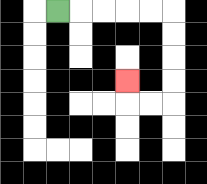{'start': '[2, 0]', 'end': '[5, 3]', 'path_directions': 'R,R,R,R,R,D,D,D,D,L,L,U', 'path_coordinates': '[[2, 0], [3, 0], [4, 0], [5, 0], [6, 0], [7, 0], [7, 1], [7, 2], [7, 3], [7, 4], [6, 4], [5, 4], [5, 3]]'}